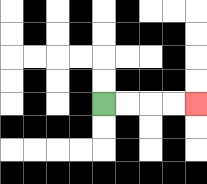{'start': '[4, 4]', 'end': '[8, 4]', 'path_directions': 'R,R,R,R', 'path_coordinates': '[[4, 4], [5, 4], [6, 4], [7, 4], [8, 4]]'}